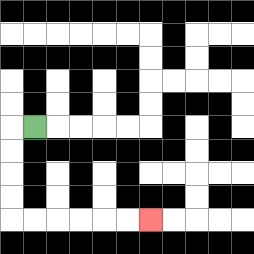{'start': '[1, 5]', 'end': '[6, 9]', 'path_directions': 'L,D,D,D,D,R,R,R,R,R,R', 'path_coordinates': '[[1, 5], [0, 5], [0, 6], [0, 7], [0, 8], [0, 9], [1, 9], [2, 9], [3, 9], [4, 9], [5, 9], [6, 9]]'}